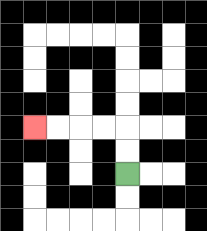{'start': '[5, 7]', 'end': '[1, 5]', 'path_directions': 'U,U,L,L,L,L', 'path_coordinates': '[[5, 7], [5, 6], [5, 5], [4, 5], [3, 5], [2, 5], [1, 5]]'}